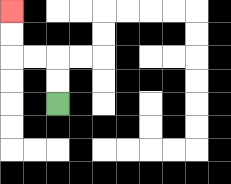{'start': '[2, 4]', 'end': '[0, 0]', 'path_directions': 'U,U,L,L,U,U', 'path_coordinates': '[[2, 4], [2, 3], [2, 2], [1, 2], [0, 2], [0, 1], [0, 0]]'}